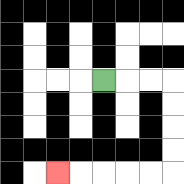{'start': '[4, 3]', 'end': '[2, 7]', 'path_directions': 'R,R,R,D,D,D,D,L,L,L,L,L', 'path_coordinates': '[[4, 3], [5, 3], [6, 3], [7, 3], [7, 4], [7, 5], [7, 6], [7, 7], [6, 7], [5, 7], [4, 7], [3, 7], [2, 7]]'}